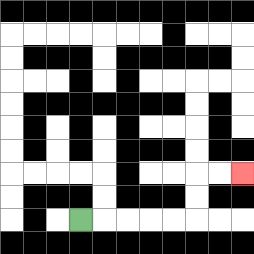{'start': '[3, 9]', 'end': '[10, 7]', 'path_directions': 'R,R,R,R,R,U,U,R,R', 'path_coordinates': '[[3, 9], [4, 9], [5, 9], [6, 9], [7, 9], [8, 9], [8, 8], [8, 7], [9, 7], [10, 7]]'}